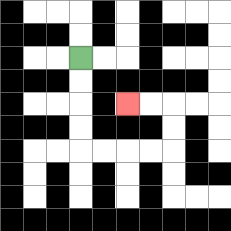{'start': '[3, 2]', 'end': '[5, 4]', 'path_directions': 'D,D,D,D,R,R,R,R,U,U,L,L', 'path_coordinates': '[[3, 2], [3, 3], [3, 4], [3, 5], [3, 6], [4, 6], [5, 6], [6, 6], [7, 6], [7, 5], [7, 4], [6, 4], [5, 4]]'}